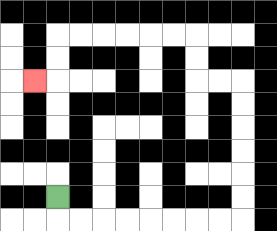{'start': '[2, 8]', 'end': '[1, 3]', 'path_directions': 'D,R,R,R,R,R,R,R,R,U,U,U,U,U,U,L,L,U,U,L,L,L,L,L,L,D,D,L', 'path_coordinates': '[[2, 8], [2, 9], [3, 9], [4, 9], [5, 9], [6, 9], [7, 9], [8, 9], [9, 9], [10, 9], [10, 8], [10, 7], [10, 6], [10, 5], [10, 4], [10, 3], [9, 3], [8, 3], [8, 2], [8, 1], [7, 1], [6, 1], [5, 1], [4, 1], [3, 1], [2, 1], [2, 2], [2, 3], [1, 3]]'}